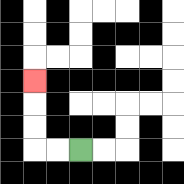{'start': '[3, 6]', 'end': '[1, 3]', 'path_directions': 'L,L,U,U,U', 'path_coordinates': '[[3, 6], [2, 6], [1, 6], [1, 5], [1, 4], [1, 3]]'}